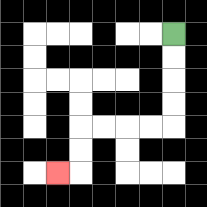{'start': '[7, 1]', 'end': '[2, 7]', 'path_directions': 'D,D,D,D,L,L,L,L,D,D,L', 'path_coordinates': '[[7, 1], [7, 2], [7, 3], [7, 4], [7, 5], [6, 5], [5, 5], [4, 5], [3, 5], [3, 6], [3, 7], [2, 7]]'}